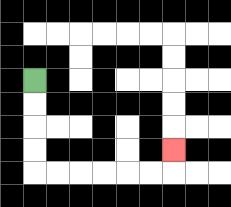{'start': '[1, 3]', 'end': '[7, 6]', 'path_directions': 'D,D,D,D,R,R,R,R,R,R,U', 'path_coordinates': '[[1, 3], [1, 4], [1, 5], [1, 6], [1, 7], [2, 7], [3, 7], [4, 7], [5, 7], [6, 7], [7, 7], [7, 6]]'}